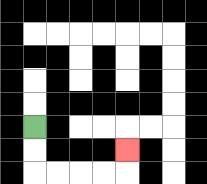{'start': '[1, 5]', 'end': '[5, 6]', 'path_directions': 'D,D,R,R,R,R,U', 'path_coordinates': '[[1, 5], [1, 6], [1, 7], [2, 7], [3, 7], [4, 7], [5, 7], [5, 6]]'}